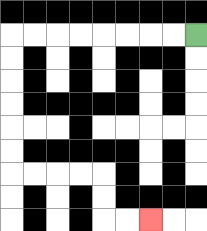{'start': '[8, 1]', 'end': '[6, 9]', 'path_directions': 'L,L,L,L,L,L,L,L,D,D,D,D,D,D,R,R,R,R,D,D,R,R', 'path_coordinates': '[[8, 1], [7, 1], [6, 1], [5, 1], [4, 1], [3, 1], [2, 1], [1, 1], [0, 1], [0, 2], [0, 3], [0, 4], [0, 5], [0, 6], [0, 7], [1, 7], [2, 7], [3, 7], [4, 7], [4, 8], [4, 9], [5, 9], [6, 9]]'}